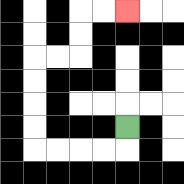{'start': '[5, 5]', 'end': '[5, 0]', 'path_directions': 'D,L,L,L,L,U,U,U,U,R,R,U,U,R,R', 'path_coordinates': '[[5, 5], [5, 6], [4, 6], [3, 6], [2, 6], [1, 6], [1, 5], [1, 4], [1, 3], [1, 2], [2, 2], [3, 2], [3, 1], [3, 0], [4, 0], [5, 0]]'}